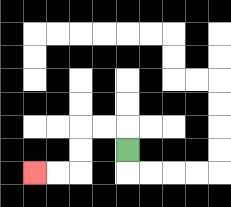{'start': '[5, 6]', 'end': '[1, 7]', 'path_directions': 'U,L,L,D,D,L,L', 'path_coordinates': '[[5, 6], [5, 5], [4, 5], [3, 5], [3, 6], [3, 7], [2, 7], [1, 7]]'}